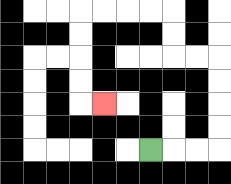{'start': '[6, 6]', 'end': '[4, 4]', 'path_directions': 'R,R,R,U,U,U,U,L,L,U,U,L,L,L,L,D,D,D,D,R', 'path_coordinates': '[[6, 6], [7, 6], [8, 6], [9, 6], [9, 5], [9, 4], [9, 3], [9, 2], [8, 2], [7, 2], [7, 1], [7, 0], [6, 0], [5, 0], [4, 0], [3, 0], [3, 1], [3, 2], [3, 3], [3, 4], [4, 4]]'}